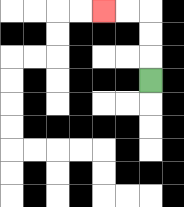{'start': '[6, 3]', 'end': '[4, 0]', 'path_directions': 'U,U,U,L,L', 'path_coordinates': '[[6, 3], [6, 2], [6, 1], [6, 0], [5, 0], [4, 0]]'}